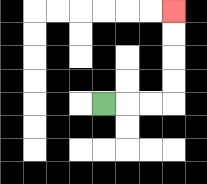{'start': '[4, 4]', 'end': '[7, 0]', 'path_directions': 'R,R,R,U,U,U,U', 'path_coordinates': '[[4, 4], [5, 4], [6, 4], [7, 4], [7, 3], [7, 2], [7, 1], [7, 0]]'}